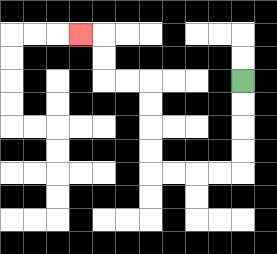{'start': '[10, 3]', 'end': '[3, 1]', 'path_directions': 'D,D,D,D,L,L,L,L,U,U,U,U,L,L,U,U,L', 'path_coordinates': '[[10, 3], [10, 4], [10, 5], [10, 6], [10, 7], [9, 7], [8, 7], [7, 7], [6, 7], [6, 6], [6, 5], [6, 4], [6, 3], [5, 3], [4, 3], [4, 2], [4, 1], [3, 1]]'}